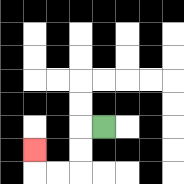{'start': '[4, 5]', 'end': '[1, 6]', 'path_directions': 'L,D,D,L,L,U', 'path_coordinates': '[[4, 5], [3, 5], [3, 6], [3, 7], [2, 7], [1, 7], [1, 6]]'}